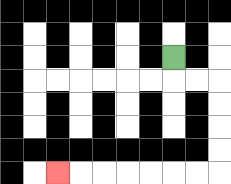{'start': '[7, 2]', 'end': '[2, 7]', 'path_directions': 'D,R,R,D,D,D,D,L,L,L,L,L,L,L', 'path_coordinates': '[[7, 2], [7, 3], [8, 3], [9, 3], [9, 4], [9, 5], [9, 6], [9, 7], [8, 7], [7, 7], [6, 7], [5, 7], [4, 7], [3, 7], [2, 7]]'}